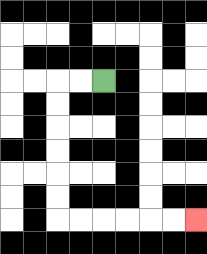{'start': '[4, 3]', 'end': '[8, 9]', 'path_directions': 'L,L,D,D,D,D,D,D,R,R,R,R,R,R', 'path_coordinates': '[[4, 3], [3, 3], [2, 3], [2, 4], [2, 5], [2, 6], [2, 7], [2, 8], [2, 9], [3, 9], [4, 9], [5, 9], [6, 9], [7, 9], [8, 9]]'}